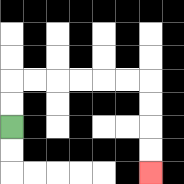{'start': '[0, 5]', 'end': '[6, 7]', 'path_directions': 'U,U,R,R,R,R,R,R,D,D,D,D', 'path_coordinates': '[[0, 5], [0, 4], [0, 3], [1, 3], [2, 3], [3, 3], [4, 3], [5, 3], [6, 3], [6, 4], [6, 5], [6, 6], [6, 7]]'}